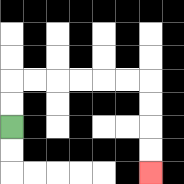{'start': '[0, 5]', 'end': '[6, 7]', 'path_directions': 'U,U,R,R,R,R,R,R,D,D,D,D', 'path_coordinates': '[[0, 5], [0, 4], [0, 3], [1, 3], [2, 3], [3, 3], [4, 3], [5, 3], [6, 3], [6, 4], [6, 5], [6, 6], [6, 7]]'}